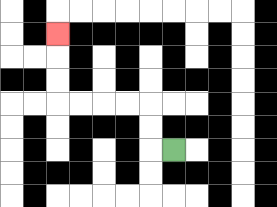{'start': '[7, 6]', 'end': '[2, 1]', 'path_directions': 'L,U,U,L,L,L,L,U,U,U', 'path_coordinates': '[[7, 6], [6, 6], [6, 5], [6, 4], [5, 4], [4, 4], [3, 4], [2, 4], [2, 3], [2, 2], [2, 1]]'}